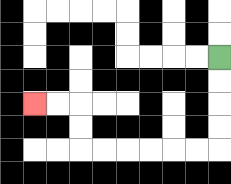{'start': '[9, 2]', 'end': '[1, 4]', 'path_directions': 'D,D,D,D,L,L,L,L,L,L,U,U,L,L', 'path_coordinates': '[[9, 2], [9, 3], [9, 4], [9, 5], [9, 6], [8, 6], [7, 6], [6, 6], [5, 6], [4, 6], [3, 6], [3, 5], [3, 4], [2, 4], [1, 4]]'}